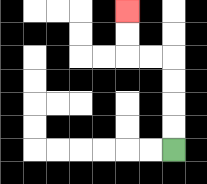{'start': '[7, 6]', 'end': '[5, 0]', 'path_directions': 'U,U,U,U,L,L,U,U', 'path_coordinates': '[[7, 6], [7, 5], [7, 4], [7, 3], [7, 2], [6, 2], [5, 2], [5, 1], [5, 0]]'}